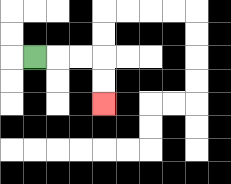{'start': '[1, 2]', 'end': '[4, 4]', 'path_directions': 'R,R,R,D,D', 'path_coordinates': '[[1, 2], [2, 2], [3, 2], [4, 2], [4, 3], [4, 4]]'}